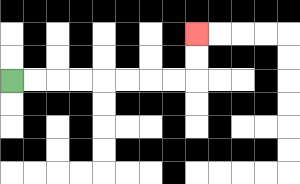{'start': '[0, 3]', 'end': '[8, 1]', 'path_directions': 'R,R,R,R,R,R,R,R,U,U', 'path_coordinates': '[[0, 3], [1, 3], [2, 3], [3, 3], [4, 3], [5, 3], [6, 3], [7, 3], [8, 3], [8, 2], [8, 1]]'}